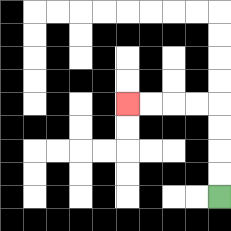{'start': '[9, 8]', 'end': '[5, 4]', 'path_directions': 'U,U,U,U,L,L,L,L', 'path_coordinates': '[[9, 8], [9, 7], [9, 6], [9, 5], [9, 4], [8, 4], [7, 4], [6, 4], [5, 4]]'}